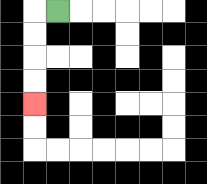{'start': '[2, 0]', 'end': '[1, 4]', 'path_directions': 'L,D,D,D,D', 'path_coordinates': '[[2, 0], [1, 0], [1, 1], [1, 2], [1, 3], [1, 4]]'}